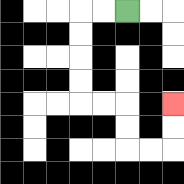{'start': '[5, 0]', 'end': '[7, 4]', 'path_directions': 'L,L,D,D,D,D,R,R,D,D,R,R,U,U', 'path_coordinates': '[[5, 0], [4, 0], [3, 0], [3, 1], [3, 2], [3, 3], [3, 4], [4, 4], [5, 4], [5, 5], [5, 6], [6, 6], [7, 6], [7, 5], [7, 4]]'}